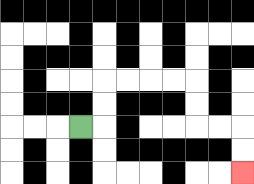{'start': '[3, 5]', 'end': '[10, 7]', 'path_directions': 'R,U,U,R,R,R,R,D,D,R,R,D,D', 'path_coordinates': '[[3, 5], [4, 5], [4, 4], [4, 3], [5, 3], [6, 3], [7, 3], [8, 3], [8, 4], [8, 5], [9, 5], [10, 5], [10, 6], [10, 7]]'}